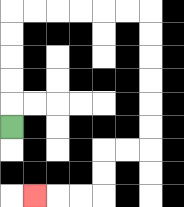{'start': '[0, 5]', 'end': '[1, 8]', 'path_directions': 'U,U,U,U,U,R,R,R,R,R,R,D,D,D,D,D,D,L,L,D,D,L,L,L', 'path_coordinates': '[[0, 5], [0, 4], [0, 3], [0, 2], [0, 1], [0, 0], [1, 0], [2, 0], [3, 0], [4, 0], [5, 0], [6, 0], [6, 1], [6, 2], [6, 3], [6, 4], [6, 5], [6, 6], [5, 6], [4, 6], [4, 7], [4, 8], [3, 8], [2, 8], [1, 8]]'}